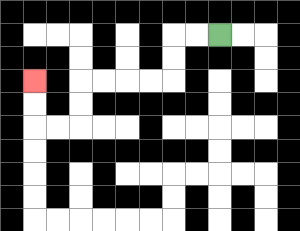{'start': '[9, 1]', 'end': '[1, 3]', 'path_directions': 'L,L,D,D,L,L,L,L,D,D,L,L,U,U', 'path_coordinates': '[[9, 1], [8, 1], [7, 1], [7, 2], [7, 3], [6, 3], [5, 3], [4, 3], [3, 3], [3, 4], [3, 5], [2, 5], [1, 5], [1, 4], [1, 3]]'}